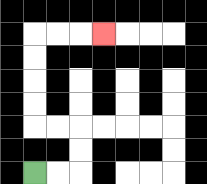{'start': '[1, 7]', 'end': '[4, 1]', 'path_directions': 'R,R,U,U,L,L,U,U,U,U,R,R,R', 'path_coordinates': '[[1, 7], [2, 7], [3, 7], [3, 6], [3, 5], [2, 5], [1, 5], [1, 4], [1, 3], [1, 2], [1, 1], [2, 1], [3, 1], [4, 1]]'}